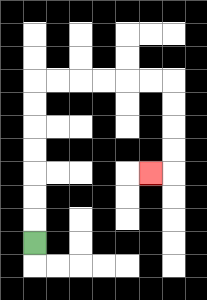{'start': '[1, 10]', 'end': '[6, 7]', 'path_directions': 'U,U,U,U,U,U,U,R,R,R,R,R,R,D,D,D,D,L', 'path_coordinates': '[[1, 10], [1, 9], [1, 8], [1, 7], [1, 6], [1, 5], [1, 4], [1, 3], [2, 3], [3, 3], [4, 3], [5, 3], [6, 3], [7, 3], [7, 4], [7, 5], [7, 6], [7, 7], [6, 7]]'}